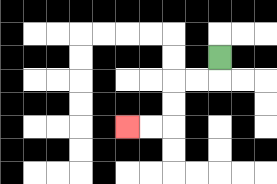{'start': '[9, 2]', 'end': '[5, 5]', 'path_directions': 'D,L,L,D,D,L,L', 'path_coordinates': '[[9, 2], [9, 3], [8, 3], [7, 3], [7, 4], [7, 5], [6, 5], [5, 5]]'}